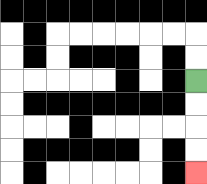{'start': '[8, 3]', 'end': '[8, 7]', 'path_directions': 'D,D,D,D', 'path_coordinates': '[[8, 3], [8, 4], [8, 5], [8, 6], [8, 7]]'}